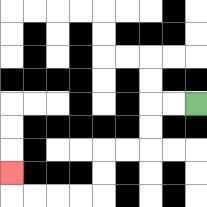{'start': '[8, 4]', 'end': '[0, 7]', 'path_directions': 'L,L,D,D,L,L,D,D,L,L,L,L,U', 'path_coordinates': '[[8, 4], [7, 4], [6, 4], [6, 5], [6, 6], [5, 6], [4, 6], [4, 7], [4, 8], [3, 8], [2, 8], [1, 8], [0, 8], [0, 7]]'}